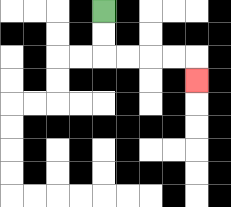{'start': '[4, 0]', 'end': '[8, 3]', 'path_directions': 'D,D,R,R,R,R,D', 'path_coordinates': '[[4, 0], [4, 1], [4, 2], [5, 2], [6, 2], [7, 2], [8, 2], [8, 3]]'}